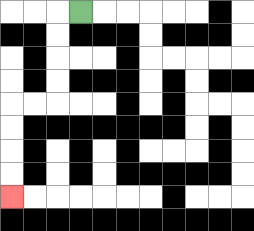{'start': '[3, 0]', 'end': '[0, 8]', 'path_directions': 'L,D,D,D,D,L,L,D,D,D,D', 'path_coordinates': '[[3, 0], [2, 0], [2, 1], [2, 2], [2, 3], [2, 4], [1, 4], [0, 4], [0, 5], [0, 6], [0, 7], [0, 8]]'}